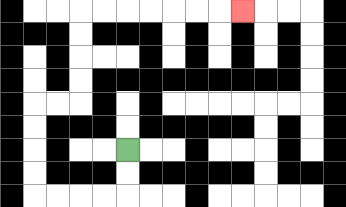{'start': '[5, 6]', 'end': '[10, 0]', 'path_directions': 'D,D,L,L,L,L,U,U,U,U,R,R,U,U,U,U,R,R,R,R,R,R,R', 'path_coordinates': '[[5, 6], [5, 7], [5, 8], [4, 8], [3, 8], [2, 8], [1, 8], [1, 7], [1, 6], [1, 5], [1, 4], [2, 4], [3, 4], [3, 3], [3, 2], [3, 1], [3, 0], [4, 0], [5, 0], [6, 0], [7, 0], [8, 0], [9, 0], [10, 0]]'}